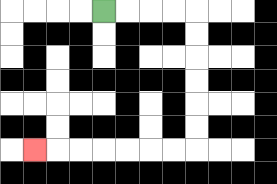{'start': '[4, 0]', 'end': '[1, 6]', 'path_directions': 'R,R,R,R,D,D,D,D,D,D,L,L,L,L,L,L,L', 'path_coordinates': '[[4, 0], [5, 0], [6, 0], [7, 0], [8, 0], [8, 1], [8, 2], [8, 3], [8, 4], [8, 5], [8, 6], [7, 6], [6, 6], [5, 6], [4, 6], [3, 6], [2, 6], [1, 6]]'}